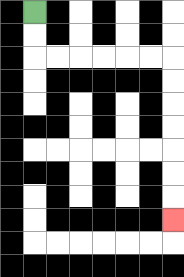{'start': '[1, 0]', 'end': '[7, 9]', 'path_directions': 'D,D,R,R,R,R,R,R,D,D,D,D,D,D,D', 'path_coordinates': '[[1, 0], [1, 1], [1, 2], [2, 2], [3, 2], [4, 2], [5, 2], [6, 2], [7, 2], [7, 3], [7, 4], [7, 5], [7, 6], [7, 7], [7, 8], [7, 9]]'}